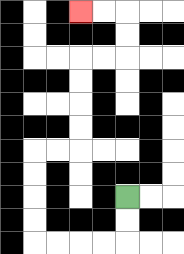{'start': '[5, 8]', 'end': '[3, 0]', 'path_directions': 'D,D,L,L,L,L,U,U,U,U,R,R,U,U,U,U,R,R,U,U,L,L', 'path_coordinates': '[[5, 8], [5, 9], [5, 10], [4, 10], [3, 10], [2, 10], [1, 10], [1, 9], [1, 8], [1, 7], [1, 6], [2, 6], [3, 6], [3, 5], [3, 4], [3, 3], [3, 2], [4, 2], [5, 2], [5, 1], [5, 0], [4, 0], [3, 0]]'}